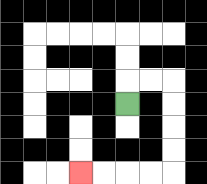{'start': '[5, 4]', 'end': '[3, 7]', 'path_directions': 'U,R,R,D,D,D,D,L,L,L,L', 'path_coordinates': '[[5, 4], [5, 3], [6, 3], [7, 3], [7, 4], [7, 5], [7, 6], [7, 7], [6, 7], [5, 7], [4, 7], [3, 7]]'}